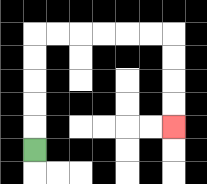{'start': '[1, 6]', 'end': '[7, 5]', 'path_directions': 'U,U,U,U,U,R,R,R,R,R,R,D,D,D,D', 'path_coordinates': '[[1, 6], [1, 5], [1, 4], [1, 3], [1, 2], [1, 1], [2, 1], [3, 1], [4, 1], [5, 1], [6, 1], [7, 1], [7, 2], [7, 3], [7, 4], [7, 5]]'}